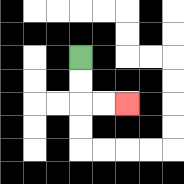{'start': '[3, 2]', 'end': '[5, 4]', 'path_directions': 'D,D,R,R', 'path_coordinates': '[[3, 2], [3, 3], [3, 4], [4, 4], [5, 4]]'}